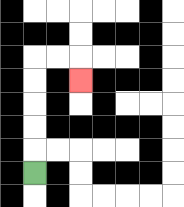{'start': '[1, 7]', 'end': '[3, 3]', 'path_directions': 'U,U,U,U,U,R,R,D', 'path_coordinates': '[[1, 7], [1, 6], [1, 5], [1, 4], [1, 3], [1, 2], [2, 2], [3, 2], [3, 3]]'}